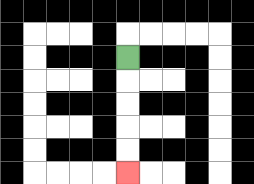{'start': '[5, 2]', 'end': '[5, 7]', 'path_directions': 'D,D,D,D,D', 'path_coordinates': '[[5, 2], [5, 3], [5, 4], [5, 5], [5, 6], [5, 7]]'}